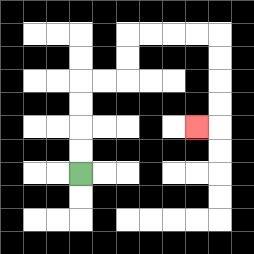{'start': '[3, 7]', 'end': '[8, 5]', 'path_directions': 'U,U,U,U,R,R,U,U,R,R,R,R,D,D,D,D,L', 'path_coordinates': '[[3, 7], [3, 6], [3, 5], [3, 4], [3, 3], [4, 3], [5, 3], [5, 2], [5, 1], [6, 1], [7, 1], [8, 1], [9, 1], [9, 2], [9, 3], [9, 4], [9, 5], [8, 5]]'}